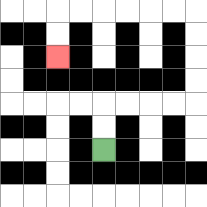{'start': '[4, 6]', 'end': '[2, 2]', 'path_directions': 'U,U,R,R,R,R,U,U,U,U,L,L,L,L,L,L,D,D', 'path_coordinates': '[[4, 6], [4, 5], [4, 4], [5, 4], [6, 4], [7, 4], [8, 4], [8, 3], [8, 2], [8, 1], [8, 0], [7, 0], [6, 0], [5, 0], [4, 0], [3, 0], [2, 0], [2, 1], [2, 2]]'}